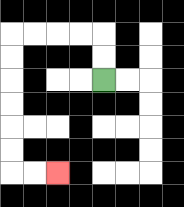{'start': '[4, 3]', 'end': '[2, 7]', 'path_directions': 'U,U,L,L,L,L,D,D,D,D,D,D,R,R', 'path_coordinates': '[[4, 3], [4, 2], [4, 1], [3, 1], [2, 1], [1, 1], [0, 1], [0, 2], [0, 3], [0, 4], [0, 5], [0, 6], [0, 7], [1, 7], [2, 7]]'}